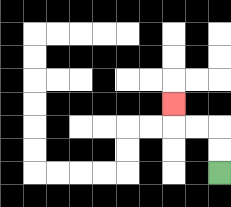{'start': '[9, 7]', 'end': '[7, 4]', 'path_directions': 'U,U,L,L,U', 'path_coordinates': '[[9, 7], [9, 6], [9, 5], [8, 5], [7, 5], [7, 4]]'}